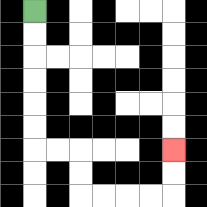{'start': '[1, 0]', 'end': '[7, 6]', 'path_directions': 'D,D,D,D,D,D,R,R,D,D,R,R,R,R,U,U', 'path_coordinates': '[[1, 0], [1, 1], [1, 2], [1, 3], [1, 4], [1, 5], [1, 6], [2, 6], [3, 6], [3, 7], [3, 8], [4, 8], [5, 8], [6, 8], [7, 8], [7, 7], [7, 6]]'}